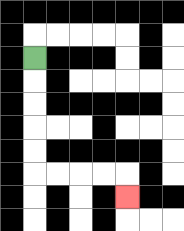{'start': '[1, 2]', 'end': '[5, 8]', 'path_directions': 'D,D,D,D,D,R,R,R,R,D', 'path_coordinates': '[[1, 2], [1, 3], [1, 4], [1, 5], [1, 6], [1, 7], [2, 7], [3, 7], [4, 7], [5, 7], [5, 8]]'}